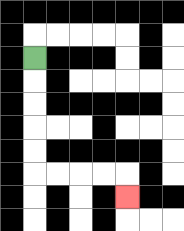{'start': '[1, 2]', 'end': '[5, 8]', 'path_directions': 'D,D,D,D,D,R,R,R,R,D', 'path_coordinates': '[[1, 2], [1, 3], [1, 4], [1, 5], [1, 6], [1, 7], [2, 7], [3, 7], [4, 7], [5, 7], [5, 8]]'}